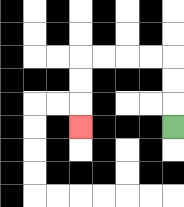{'start': '[7, 5]', 'end': '[3, 5]', 'path_directions': 'U,U,U,L,L,L,L,D,D,D', 'path_coordinates': '[[7, 5], [7, 4], [7, 3], [7, 2], [6, 2], [5, 2], [4, 2], [3, 2], [3, 3], [3, 4], [3, 5]]'}